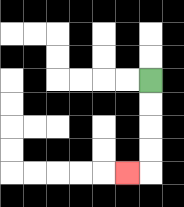{'start': '[6, 3]', 'end': '[5, 7]', 'path_directions': 'D,D,D,D,L', 'path_coordinates': '[[6, 3], [6, 4], [6, 5], [6, 6], [6, 7], [5, 7]]'}